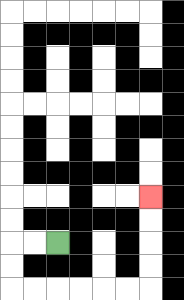{'start': '[2, 10]', 'end': '[6, 8]', 'path_directions': 'L,L,D,D,R,R,R,R,R,R,U,U,U,U', 'path_coordinates': '[[2, 10], [1, 10], [0, 10], [0, 11], [0, 12], [1, 12], [2, 12], [3, 12], [4, 12], [5, 12], [6, 12], [6, 11], [6, 10], [6, 9], [6, 8]]'}